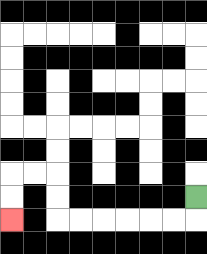{'start': '[8, 8]', 'end': '[0, 9]', 'path_directions': 'D,L,L,L,L,L,L,U,U,L,L,D,D', 'path_coordinates': '[[8, 8], [8, 9], [7, 9], [6, 9], [5, 9], [4, 9], [3, 9], [2, 9], [2, 8], [2, 7], [1, 7], [0, 7], [0, 8], [0, 9]]'}